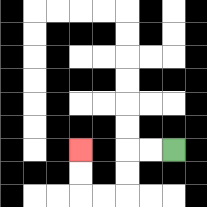{'start': '[7, 6]', 'end': '[3, 6]', 'path_directions': 'L,L,D,D,L,L,U,U', 'path_coordinates': '[[7, 6], [6, 6], [5, 6], [5, 7], [5, 8], [4, 8], [3, 8], [3, 7], [3, 6]]'}